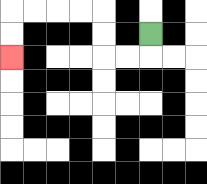{'start': '[6, 1]', 'end': '[0, 2]', 'path_directions': 'D,L,L,U,U,L,L,L,L,D,D', 'path_coordinates': '[[6, 1], [6, 2], [5, 2], [4, 2], [4, 1], [4, 0], [3, 0], [2, 0], [1, 0], [0, 0], [0, 1], [0, 2]]'}